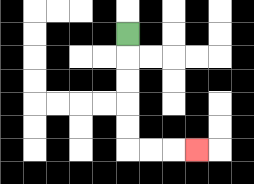{'start': '[5, 1]', 'end': '[8, 6]', 'path_directions': 'D,D,D,D,D,R,R,R', 'path_coordinates': '[[5, 1], [5, 2], [5, 3], [5, 4], [5, 5], [5, 6], [6, 6], [7, 6], [8, 6]]'}